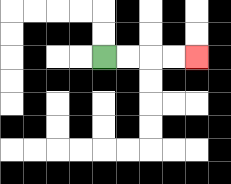{'start': '[4, 2]', 'end': '[8, 2]', 'path_directions': 'R,R,R,R', 'path_coordinates': '[[4, 2], [5, 2], [6, 2], [7, 2], [8, 2]]'}